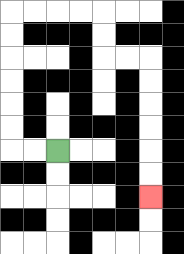{'start': '[2, 6]', 'end': '[6, 8]', 'path_directions': 'L,L,U,U,U,U,U,U,R,R,R,R,D,D,R,R,D,D,D,D,D,D', 'path_coordinates': '[[2, 6], [1, 6], [0, 6], [0, 5], [0, 4], [0, 3], [0, 2], [0, 1], [0, 0], [1, 0], [2, 0], [3, 0], [4, 0], [4, 1], [4, 2], [5, 2], [6, 2], [6, 3], [6, 4], [6, 5], [6, 6], [6, 7], [6, 8]]'}